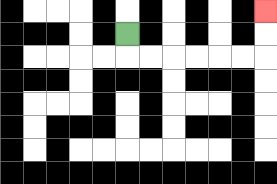{'start': '[5, 1]', 'end': '[11, 0]', 'path_directions': 'D,R,R,R,R,R,R,U,U', 'path_coordinates': '[[5, 1], [5, 2], [6, 2], [7, 2], [8, 2], [9, 2], [10, 2], [11, 2], [11, 1], [11, 0]]'}